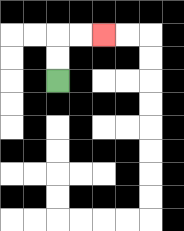{'start': '[2, 3]', 'end': '[4, 1]', 'path_directions': 'U,U,R,R', 'path_coordinates': '[[2, 3], [2, 2], [2, 1], [3, 1], [4, 1]]'}